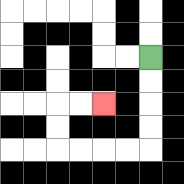{'start': '[6, 2]', 'end': '[4, 4]', 'path_directions': 'D,D,D,D,L,L,L,L,U,U,R,R', 'path_coordinates': '[[6, 2], [6, 3], [6, 4], [6, 5], [6, 6], [5, 6], [4, 6], [3, 6], [2, 6], [2, 5], [2, 4], [3, 4], [4, 4]]'}